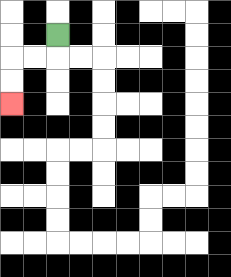{'start': '[2, 1]', 'end': '[0, 4]', 'path_directions': 'D,L,L,D,D', 'path_coordinates': '[[2, 1], [2, 2], [1, 2], [0, 2], [0, 3], [0, 4]]'}